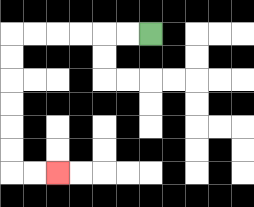{'start': '[6, 1]', 'end': '[2, 7]', 'path_directions': 'L,L,L,L,L,L,D,D,D,D,D,D,R,R', 'path_coordinates': '[[6, 1], [5, 1], [4, 1], [3, 1], [2, 1], [1, 1], [0, 1], [0, 2], [0, 3], [0, 4], [0, 5], [0, 6], [0, 7], [1, 7], [2, 7]]'}